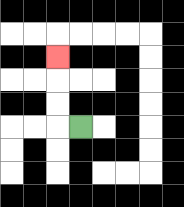{'start': '[3, 5]', 'end': '[2, 2]', 'path_directions': 'L,U,U,U', 'path_coordinates': '[[3, 5], [2, 5], [2, 4], [2, 3], [2, 2]]'}